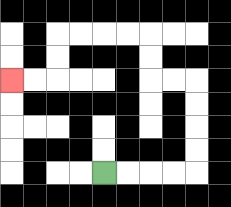{'start': '[4, 7]', 'end': '[0, 3]', 'path_directions': 'R,R,R,R,U,U,U,U,L,L,U,U,L,L,L,L,D,D,L,L', 'path_coordinates': '[[4, 7], [5, 7], [6, 7], [7, 7], [8, 7], [8, 6], [8, 5], [8, 4], [8, 3], [7, 3], [6, 3], [6, 2], [6, 1], [5, 1], [4, 1], [3, 1], [2, 1], [2, 2], [2, 3], [1, 3], [0, 3]]'}